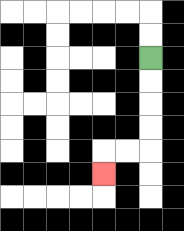{'start': '[6, 2]', 'end': '[4, 7]', 'path_directions': 'D,D,D,D,L,L,D', 'path_coordinates': '[[6, 2], [6, 3], [6, 4], [6, 5], [6, 6], [5, 6], [4, 6], [4, 7]]'}